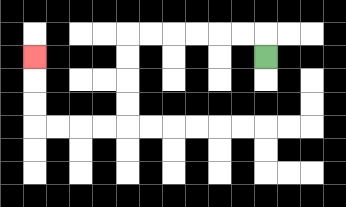{'start': '[11, 2]', 'end': '[1, 2]', 'path_directions': 'U,L,L,L,L,L,L,D,D,D,D,L,L,L,L,U,U,U', 'path_coordinates': '[[11, 2], [11, 1], [10, 1], [9, 1], [8, 1], [7, 1], [6, 1], [5, 1], [5, 2], [5, 3], [5, 4], [5, 5], [4, 5], [3, 5], [2, 5], [1, 5], [1, 4], [1, 3], [1, 2]]'}